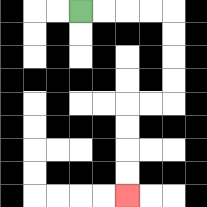{'start': '[3, 0]', 'end': '[5, 8]', 'path_directions': 'R,R,R,R,D,D,D,D,L,L,D,D,D,D', 'path_coordinates': '[[3, 0], [4, 0], [5, 0], [6, 0], [7, 0], [7, 1], [7, 2], [7, 3], [7, 4], [6, 4], [5, 4], [5, 5], [5, 6], [5, 7], [5, 8]]'}